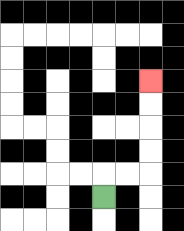{'start': '[4, 8]', 'end': '[6, 3]', 'path_directions': 'U,R,R,U,U,U,U', 'path_coordinates': '[[4, 8], [4, 7], [5, 7], [6, 7], [6, 6], [6, 5], [6, 4], [6, 3]]'}